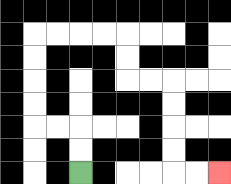{'start': '[3, 7]', 'end': '[9, 7]', 'path_directions': 'U,U,L,L,U,U,U,U,R,R,R,R,D,D,R,R,D,D,D,D,R,R', 'path_coordinates': '[[3, 7], [3, 6], [3, 5], [2, 5], [1, 5], [1, 4], [1, 3], [1, 2], [1, 1], [2, 1], [3, 1], [4, 1], [5, 1], [5, 2], [5, 3], [6, 3], [7, 3], [7, 4], [7, 5], [7, 6], [7, 7], [8, 7], [9, 7]]'}